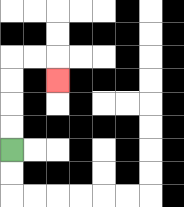{'start': '[0, 6]', 'end': '[2, 3]', 'path_directions': 'U,U,U,U,R,R,D', 'path_coordinates': '[[0, 6], [0, 5], [0, 4], [0, 3], [0, 2], [1, 2], [2, 2], [2, 3]]'}